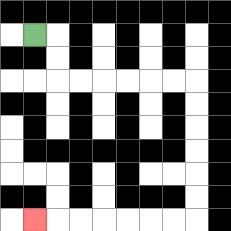{'start': '[1, 1]', 'end': '[1, 9]', 'path_directions': 'R,D,D,R,R,R,R,R,R,D,D,D,D,D,D,L,L,L,L,L,L,L', 'path_coordinates': '[[1, 1], [2, 1], [2, 2], [2, 3], [3, 3], [4, 3], [5, 3], [6, 3], [7, 3], [8, 3], [8, 4], [8, 5], [8, 6], [8, 7], [8, 8], [8, 9], [7, 9], [6, 9], [5, 9], [4, 9], [3, 9], [2, 9], [1, 9]]'}